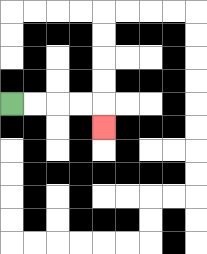{'start': '[0, 4]', 'end': '[4, 5]', 'path_directions': 'R,R,R,R,D', 'path_coordinates': '[[0, 4], [1, 4], [2, 4], [3, 4], [4, 4], [4, 5]]'}